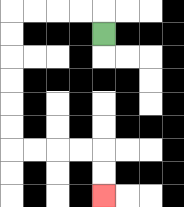{'start': '[4, 1]', 'end': '[4, 8]', 'path_directions': 'U,L,L,L,L,D,D,D,D,D,D,R,R,R,R,D,D', 'path_coordinates': '[[4, 1], [4, 0], [3, 0], [2, 0], [1, 0], [0, 0], [0, 1], [0, 2], [0, 3], [0, 4], [0, 5], [0, 6], [1, 6], [2, 6], [3, 6], [4, 6], [4, 7], [4, 8]]'}